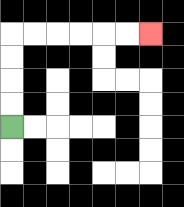{'start': '[0, 5]', 'end': '[6, 1]', 'path_directions': 'U,U,U,U,R,R,R,R,R,R', 'path_coordinates': '[[0, 5], [0, 4], [0, 3], [0, 2], [0, 1], [1, 1], [2, 1], [3, 1], [4, 1], [5, 1], [6, 1]]'}